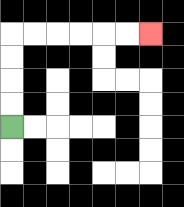{'start': '[0, 5]', 'end': '[6, 1]', 'path_directions': 'U,U,U,U,R,R,R,R,R,R', 'path_coordinates': '[[0, 5], [0, 4], [0, 3], [0, 2], [0, 1], [1, 1], [2, 1], [3, 1], [4, 1], [5, 1], [6, 1]]'}